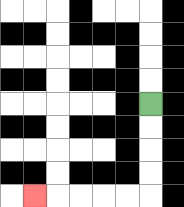{'start': '[6, 4]', 'end': '[1, 8]', 'path_directions': 'D,D,D,D,L,L,L,L,L', 'path_coordinates': '[[6, 4], [6, 5], [6, 6], [6, 7], [6, 8], [5, 8], [4, 8], [3, 8], [2, 8], [1, 8]]'}